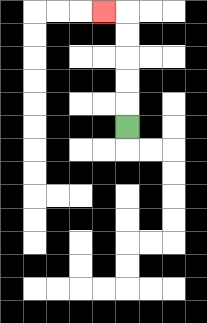{'start': '[5, 5]', 'end': '[4, 0]', 'path_directions': 'U,U,U,U,U,L', 'path_coordinates': '[[5, 5], [5, 4], [5, 3], [5, 2], [5, 1], [5, 0], [4, 0]]'}